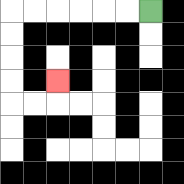{'start': '[6, 0]', 'end': '[2, 3]', 'path_directions': 'L,L,L,L,L,L,D,D,D,D,R,R,U', 'path_coordinates': '[[6, 0], [5, 0], [4, 0], [3, 0], [2, 0], [1, 0], [0, 0], [0, 1], [0, 2], [0, 3], [0, 4], [1, 4], [2, 4], [2, 3]]'}